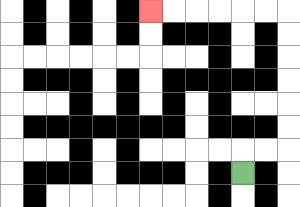{'start': '[10, 7]', 'end': '[6, 0]', 'path_directions': 'U,R,R,U,U,U,U,U,U,L,L,L,L,L,L', 'path_coordinates': '[[10, 7], [10, 6], [11, 6], [12, 6], [12, 5], [12, 4], [12, 3], [12, 2], [12, 1], [12, 0], [11, 0], [10, 0], [9, 0], [8, 0], [7, 0], [6, 0]]'}